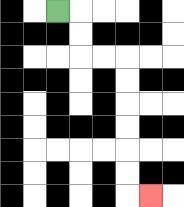{'start': '[2, 0]', 'end': '[6, 8]', 'path_directions': 'R,D,D,R,R,D,D,D,D,D,D,R', 'path_coordinates': '[[2, 0], [3, 0], [3, 1], [3, 2], [4, 2], [5, 2], [5, 3], [5, 4], [5, 5], [5, 6], [5, 7], [5, 8], [6, 8]]'}